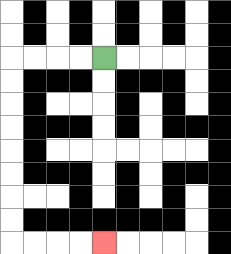{'start': '[4, 2]', 'end': '[4, 10]', 'path_directions': 'L,L,L,L,D,D,D,D,D,D,D,D,R,R,R,R', 'path_coordinates': '[[4, 2], [3, 2], [2, 2], [1, 2], [0, 2], [0, 3], [0, 4], [0, 5], [0, 6], [0, 7], [0, 8], [0, 9], [0, 10], [1, 10], [2, 10], [3, 10], [4, 10]]'}